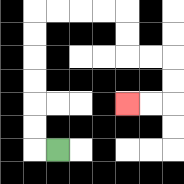{'start': '[2, 6]', 'end': '[5, 4]', 'path_directions': 'L,U,U,U,U,U,U,R,R,R,R,D,D,R,R,D,D,L,L', 'path_coordinates': '[[2, 6], [1, 6], [1, 5], [1, 4], [1, 3], [1, 2], [1, 1], [1, 0], [2, 0], [3, 0], [4, 0], [5, 0], [5, 1], [5, 2], [6, 2], [7, 2], [7, 3], [7, 4], [6, 4], [5, 4]]'}